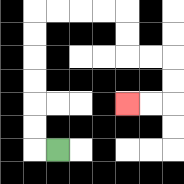{'start': '[2, 6]', 'end': '[5, 4]', 'path_directions': 'L,U,U,U,U,U,U,R,R,R,R,D,D,R,R,D,D,L,L', 'path_coordinates': '[[2, 6], [1, 6], [1, 5], [1, 4], [1, 3], [1, 2], [1, 1], [1, 0], [2, 0], [3, 0], [4, 0], [5, 0], [5, 1], [5, 2], [6, 2], [7, 2], [7, 3], [7, 4], [6, 4], [5, 4]]'}